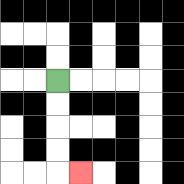{'start': '[2, 3]', 'end': '[3, 7]', 'path_directions': 'D,D,D,D,R', 'path_coordinates': '[[2, 3], [2, 4], [2, 5], [2, 6], [2, 7], [3, 7]]'}